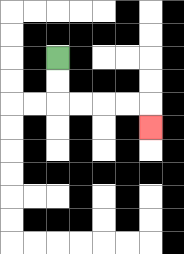{'start': '[2, 2]', 'end': '[6, 5]', 'path_directions': 'D,D,R,R,R,R,D', 'path_coordinates': '[[2, 2], [2, 3], [2, 4], [3, 4], [4, 4], [5, 4], [6, 4], [6, 5]]'}